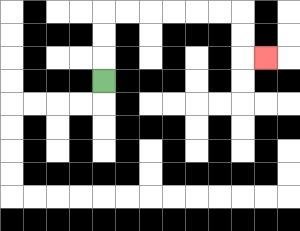{'start': '[4, 3]', 'end': '[11, 2]', 'path_directions': 'U,U,U,R,R,R,R,R,R,D,D,R', 'path_coordinates': '[[4, 3], [4, 2], [4, 1], [4, 0], [5, 0], [6, 0], [7, 0], [8, 0], [9, 0], [10, 0], [10, 1], [10, 2], [11, 2]]'}